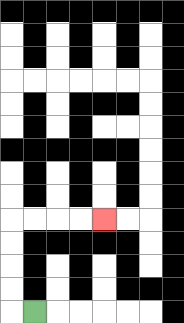{'start': '[1, 13]', 'end': '[4, 9]', 'path_directions': 'L,U,U,U,U,R,R,R,R', 'path_coordinates': '[[1, 13], [0, 13], [0, 12], [0, 11], [0, 10], [0, 9], [1, 9], [2, 9], [3, 9], [4, 9]]'}